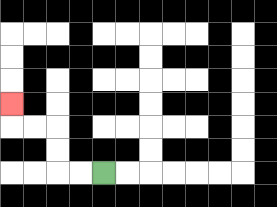{'start': '[4, 7]', 'end': '[0, 4]', 'path_directions': 'L,L,U,U,L,L,U', 'path_coordinates': '[[4, 7], [3, 7], [2, 7], [2, 6], [2, 5], [1, 5], [0, 5], [0, 4]]'}